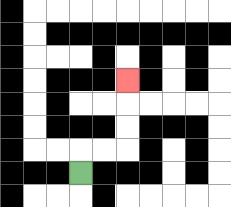{'start': '[3, 7]', 'end': '[5, 3]', 'path_directions': 'U,R,R,U,U,U', 'path_coordinates': '[[3, 7], [3, 6], [4, 6], [5, 6], [5, 5], [5, 4], [5, 3]]'}